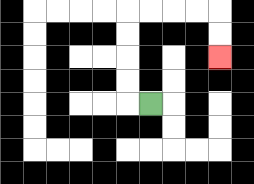{'start': '[6, 4]', 'end': '[9, 2]', 'path_directions': 'L,U,U,U,U,R,R,R,R,D,D', 'path_coordinates': '[[6, 4], [5, 4], [5, 3], [5, 2], [5, 1], [5, 0], [6, 0], [7, 0], [8, 0], [9, 0], [9, 1], [9, 2]]'}